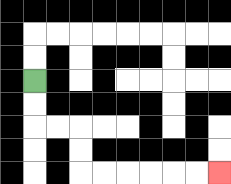{'start': '[1, 3]', 'end': '[9, 7]', 'path_directions': 'D,D,R,R,D,D,R,R,R,R,R,R', 'path_coordinates': '[[1, 3], [1, 4], [1, 5], [2, 5], [3, 5], [3, 6], [3, 7], [4, 7], [5, 7], [6, 7], [7, 7], [8, 7], [9, 7]]'}